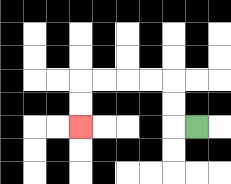{'start': '[8, 5]', 'end': '[3, 5]', 'path_directions': 'L,U,U,L,L,L,L,D,D', 'path_coordinates': '[[8, 5], [7, 5], [7, 4], [7, 3], [6, 3], [5, 3], [4, 3], [3, 3], [3, 4], [3, 5]]'}